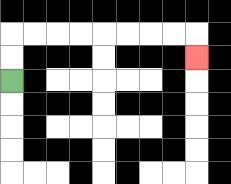{'start': '[0, 3]', 'end': '[8, 2]', 'path_directions': 'U,U,R,R,R,R,R,R,R,R,D', 'path_coordinates': '[[0, 3], [0, 2], [0, 1], [1, 1], [2, 1], [3, 1], [4, 1], [5, 1], [6, 1], [7, 1], [8, 1], [8, 2]]'}